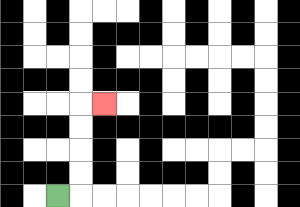{'start': '[2, 8]', 'end': '[4, 4]', 'path_directions': 'R,U,U,U,U,R', 'path_coordinates': '[[2, 8], [3, 8], [3, 7], [3, 6], [3, 5], [3, 4], [4, 4]]'}